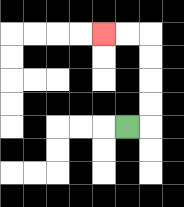{'start': '[5, 5]', 'end': '[4, 1]', 'path_directions': 'R,U,U,U,U,L,L', 'path_coordinates': '[[5, 5], [6, 5], [6, 4], [6, 3], [6, 2], [6, 1], [5, 1], [4, 1]]'}